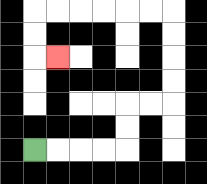{'start': '[1, 6]', 'end': '[2, 2]', 'path_directions': 'R,R,R,R,U,U,R,R,U,U,U,U,L,L,L,L,L,L,D,D,R', 'path_coordinates': '[[1, 6], [2, 6], [3, 6], [4, 6], [5, 6], [5, 5], [5, 4], [6, 4], [7, 4], [7, 3], [7, 2], [7, 1], [7, 0], [6, 0], [5, 0], [4, 0], [3, 0], [2, 0], [1, 0], [1, 1], [1, 2], [2, 2]]'}